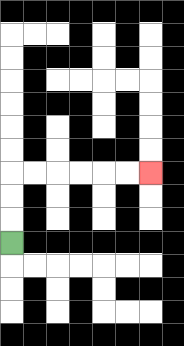{'start': '[0, 10]', 'end': '[6, 7]', 'path_directions': 'U,U,U,R,R,R,R,R,R', 'path_coordinates': '[[0, 10], [0, 9], [0, 8], [0, 7], [1, 7], [2, 7], [3, 7], [4, 7], [5, 7], [6, 7]]'}